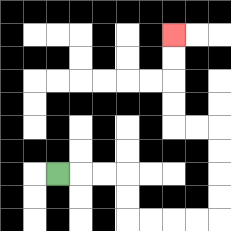{'start': '[2, 7]', 'end': '[7, 1]', 'path_directions': 'R,R,R,D,D,R,R,R,R,U,U,U,U,L,L,U,U,U,U', 'path_coordinates': '[[2, 7], [3, 7], [4, 7], [5, 7], [5, 8], [5, 9], [6, 9], [7, 9], [8, 9], [9, 9], [9, 8], [9, 7], [9, 6], [9, 5], [8, 5], [7, 5], [7, 4], [7, 3], [7, 2], [7, 1]]'}